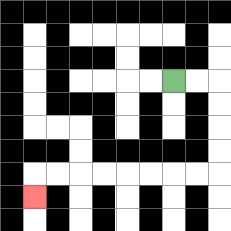{'start': '[7, 3]', 'end': '[1, 8]', 'path_directions': 'R,R,D,D,D,D,L,L,L,L,L,L,L,L,D', 'path_coordinates': '[[7, 3], [8, 3], [9, 3], [9, 4], [9, 5], [9, 6], [9, 7], [8, 7], [7, 7], [6, 7], [5, 7], [4, 7], [3, 7], [2, 7], [1, 7], [1, 8]]'}